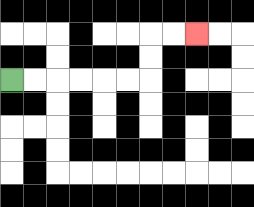{'start': '[0, 3]', 'end': '[8, 1]', 'path_directions': 'R,R,R,R,R,R,U,U,R,R', 'path_coordinates': '[[0, 3], [1, 3], [2, 3], [3, 3], [4, 3], [5, 3], [6, 3], [6, 2], [6, 1], [7, 1], [8, 1]]'}